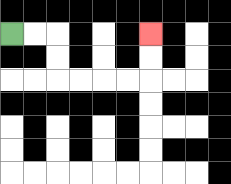{'start': '[0, 1]', 'end': '[6, 1]', 'path_directions': 'R,R,D,D,R,R,R,R,U,U', 'path_coordinates': '[[0, 1], [1, 1], [2, 1], [2, 2], [2, 3], [3, 3], [4, 3], [5, 3], [6, 3], [6, 2], [6, 1]]'}